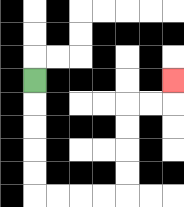{'start': '[1, 3]', 'end': '[7, 3]', 'path_directions': 'D,D,D,D,D,R,R,R,R,U,U,U,U,R,R,U', 'path_coordinates': '[[1, 3], [1, 4], [1, 5], [1, 6], [1, 7], [1, 8], [2, 8], [3, 8], [4, 8], [5, 8], [5, 7], [5, 6], [5, 5], [5, 4], [6, 4], [7, 4], [7, 3]]'}